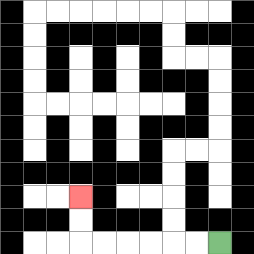{'start': '[9, 10]', 'end': '[3, 8]', 'path_directions': 'L,L,L,L,L,L,U,U', 'path_coordinates': '[[9, 10], [8, 10], [7, 10], [6, 10], [5, 10], [4, 10], [3, 10], [3, 9], [3, 8]]'}